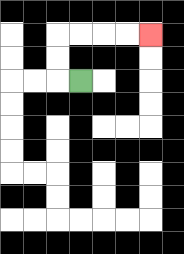{'start': '[3, 3]', 'end': '[6, 1]', 'path_directions': 'L,U,U,R,R,R,R', 'path_coordinates': '[[3, 3], [2, 3], [2, 2], [2, 1], [3, 1], [4, 1], [5, 1], [6, 1]]'}